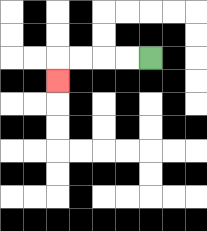{'start': '[6, 2]', 'end': '[2, 3]', 'path_directions': 'L,L,L,L,D', 'path_coordinates': '[[6, 2], [5, 2], [4, 2], [3, 2], [2, 2], [2, 3]]'}